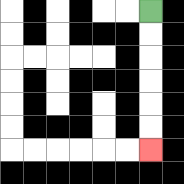{'start': '[6, 0]', 'end': '[6, 6]', 'path_directions': 'D,D,D,D,D,D', 'path_coordinates': '[[6, 0], [6, 1], [6, 2], [6, 3], [6, 4], [6, 5], [6, 6]]'}